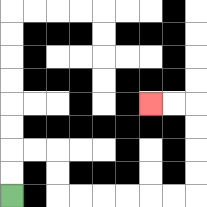{'start': '[0, 8]', 'end': '[6, 4]', 'path_directions': 'U,U,R,R,D,D,R,R,R,R,R,R,U,U,U,U,L,L', 'path_coordinates': '[[0, 8], [0, 7], [0, 6], [1, 6], [2, 6], [2, 7], [2, 8], [3, 8], [4, 8], [5, 8], [6, 8], [7, 8], [8, 8], [8, 7], [8, 6], [8, 5], [8, 4], [7, 4], [6, 4]]'}